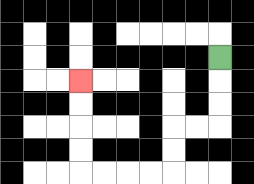{'start': '[9, 2]', 'end': '[3, 3]', 'path_directions': 'D,D,D,L,L,D,D,L,L,L,L,U,U,U,U', 'path_coordinates': '[[9, 2], [9, 3], [9, 4], [9, 5], [8, 5], [7, 5], [7, 6], [7, 7], [6, 7], [5, 7], [4, 7], [3, 7], [3, 6], [3, 5], [3, 4], [3, 3]]'}